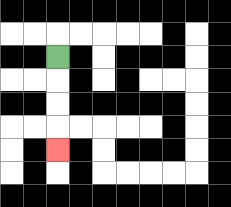{'start': '[2, 2]', 'end': '[2, 6]', 'path_directions': 'D,D,D,D', 'path_coordinates': '[[2, 2], [2, 3], [2, 4], [2, 5], [2, 6]]'}